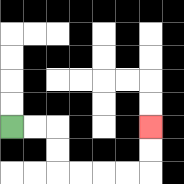{'start': '[0, 5]', 'end': '[6, 5]', 'path_directions': 'R,R,D,D,R,R,R,R,U,U', 'path_coordinates': '[[0, 5], [1, 5], [2, 5], [2, 6], [2, 7], [3, 7], [4, 7], [5, 7], [6, 7], [6, 6], [6, 5]]'}